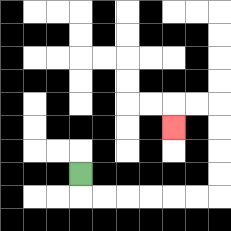{'start': '[3, 7]', 'end': '[7, 5]', 'path_directions': 'D,R,R,R,R,R,R,U,U,U,U,L,L,D', 'path_coordinates': '[[3, 7], [3, 8], [4, 8], [5, 8], [6, 8], [7, 8], [8, 8], [9, 8], [9, 7], [9, 6], [9, 5], [9, 4], [8, 4], [7, 4], [7, 5]]'}